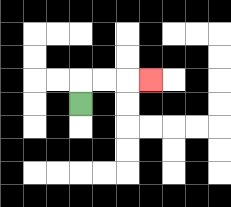{'start': '[3, 4]', 'end': '[6, 3]', 'path_directions': 'U,R,R,R', 'path_coordinates': '[[3, 4], [3, 3], [4, 3], [5, 3], [6, 3]]'}